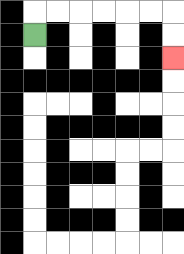{'start': '[1, 1]', 'end': '[7, 2]', 'path_directions': 'U,R,R,R,R,R,R,D,D', 'path_coordinates': '[[1, 1], [1, 0], [2, 0], [3, 0], [4, 0], [5, 0], [6, 0], [7, 0], [7, 1], [7, 2]]'}